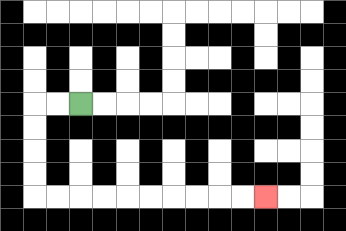{'start': '[3, 4]', 'end': '[11, 8]', 'path_directions': 'L,L,D,D,D,D,R,R,R,R,R,R,R,R,R,R', 'path_coordinates': '[[3, 4], [2, 4], [1, 4], [1, 5], [1, 6], [1, 7], [1, 8], [2, 8], [3, 8], [4, 8], [5, 8], [6, 8], [7, 8], [8, 8], [9, 8], [10, 8], [11, 8]]'}